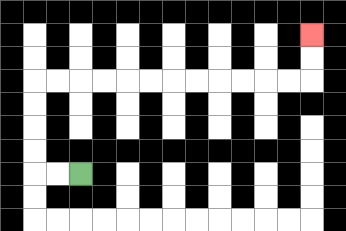{'start': '[3, 7]', 'end': '[13, 1]', 'path_directions': 'L,L,U,U,U,U,R,R,R,R,R,R,R,R,R,R,R,R,U,U', 'path_coordinates': '[[3, 7], [2, 7], [1, 7], [1, 6], [1, 5], [1, 4], [1, 3], [2, 3], [3, 3], [4, 3], [5, 3], [6, 3], [7, 3], [8, 3], [9, 3], [10, 3], [11, 3], [12, 3], [13, 3], [13, 2], [13, 1]]'}